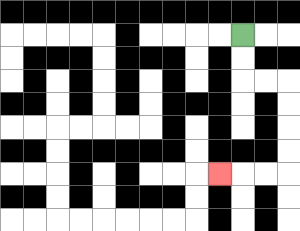{'start': '[10, 1]', 'end': '[9, 7]', 'path_directions': 'D,D,R,R,D,D,D,D,L,L,L', 'path_coordinates': '[[10, 1], [10, 2], [10, 3], [11, 3], [12, 3], [12, 4], [12, 5], [12, 6], [12, 7], [11, 7], [10, 7], [9, 7]]'}